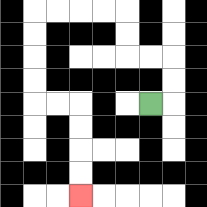{'start': '[6, 4]', 'end': '[3, 8]', 'path_directions': 'R,U,U,L,L,U,U,L,L,L,L,D,D,D,D,R,R,D,D,D,D', 'path_coordinates': '[[6, 4], [7, 4], [7, 3], [7, 2], [6, 2], [5, 2], [5, 1], [5, 0], [4, 0], [3, 0], [2, 0], [1, 0], [1, 1], [1, 2], [1, 3], [1, 4], [2, 4], [3, 4], [3, 5], [3, 6], [3, 7], [3, 8]]'}